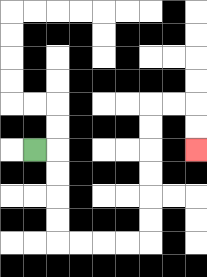{'start': '[1, 6]', 'end': '[8, 6]', 'path_directions': 'R,D,D,D,D,R,R,R,R,U,U,U,U,U,U,R,R,D,D', 'path_coordinates': '[[1, 6], [2, 6], [2, 7], [2, 8], [2, 9], [2, 10], [3, 10], [4, 10], [5, 10], [6, 10], [6, 9], [6, 8], [6, 7], [6, 6], [6, 5], [6, 4], [7, 4], [8, 4], [8, 5], [8, 6]]'}